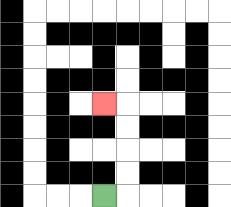{'start': '[4, 8]', 'end': '[4, 4]', 'path_directions': 'R,U,U,U,U,L', 'path_coordinates': '[[4, 8], [5, 8], [5, 7], [5, 6], [5, 5], [5, 4], [4, 4]]'}